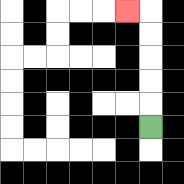{'start': '[6, 5]', 'end': '[5, 0]', 'path_directions': 'U,U,U,U,U,L', 'path_coordinates': '[[6, 5], [6, 4], [6, 3], [6, 2], [6, 1], [6, 0], [5, 0]]'}